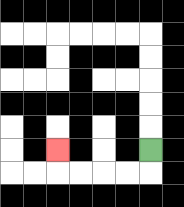{'start': '[6, 6]', 'end': '[2, 6]', 'path_directions': 'D,L,L,L,L,U', 'path_coordinates': '[[6, 6], [6, 7], [5, 7], [4, 7], [3, 7], [2, 7], [2, 6]]'}